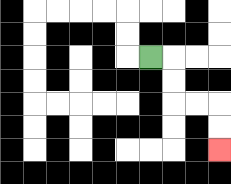{'start': '[6, 2]', 'end': '[9, 6]', 'path_directions': 'R,D,D,R,R,D,D', 'path_coordinates': '[[6, 2], [7, 2], [7, 3], [7, 4], [8, 4], [9, 4], [9, 5], [9, 6]]'}